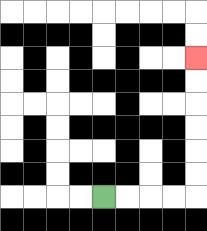{'start': '[4, 8]', 'end': '[8, 2]', 'path_directions': 'R,R,R,R,U,U,U,U,U,U', 'path_coordinates': '[[4, 8], [5, 8], [6, 8], [7, 8], [8, 8], [8, 7], [8, 6], [8, 5], [8, 4], [8, 3], [8, 2]]'}